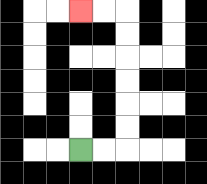{'start': '[3, 6]', 'end': '[3, 0]', 'path_directions': 'R,R,U,U,U,U,U,U,L,L', 'path_coordinates': '[[3, 6], [4, 6], [5, 6], [5, 5], [5, 4], [5, 3], [5, 2], [5, 1], [5, 0], [4, 0], [3, 0]]'}